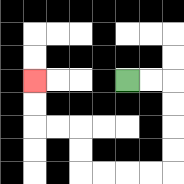{'start': '[5, 3]', 'end': '[1, 3]', 'path_directions': 'R,R,D,D,D,D,L,L,L,L,U,U,L,L,U,U', 'path_coordinates': '[[5, 3], [6, 3], [7, 3], [7, 4], [7, 5], [7, 6], [7, 7], [6, 7], [5, 7], [4, 7], [3, 7], [3, 6], [3, 5], [2, 5], [1, 5], [1, 4], [1, 3]]'}